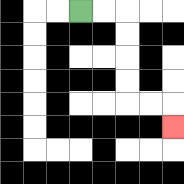{'start': '[3, 0]', 'end': '[7, 5]', 'path_directions': 'R,R,D,D,D,D,R,R,D', 'path_coordinates': '[[3, 0], [4, 0], [5, 0], [5, 1], [5, 2], [5, 3], [5, 4], [6, 4], [7, 4], [7, 5]]'}